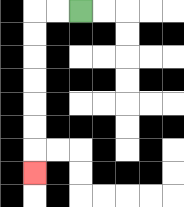{'start': '[3, 0]', 'end': '[1, 7]', 'path_directions': 'L,L,D,D,D,D,D,D,D', 'path_coordinates': '[[3, 0], [2, 0], [1, 0], [1, 1], [1, 2], [1, 3], [1, 4], [1, 5], [1, 6], [1, 7]]'}